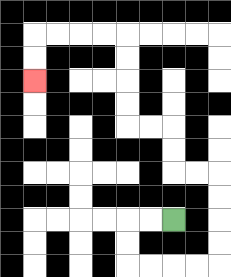{'start': '[7, 9]', 'end': '[1, 3]', 'path_directions': 'L,L,D,D,R,R,R,R,U,U,U,U,L,L,U,U,L,L,U,U,U,U,L,L,L,L,D,D', 'path_coordinates': '[[7, 9], [6, 9], [5, 9], [5, 10], [5, 11], [6, 11], [7, 11], [8, 11], [9, 11], [9, 10], [9, 9], [9, 8], [9, 7], [8, 7], [7, 7], [7, 6], [7, 5], [6, 5], [5, 5], [5, 4], [5, 3], [5, 2], [5, 1], [4, 1], [3, 1], [2, 1], [1, 1], [1, 2], [1, 3]]'}